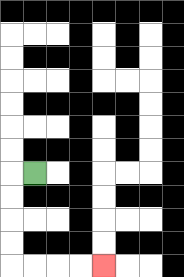{'start': '[1, 7]', 'end': '[4, 11]', 'path_directions': 'L,D,D,D,D,R,R,R,R', 'path_coordinates': '[[1, 7], [0, 7], [0, 8], [0, 9], [0, 10], [0, 11], [1, 11], [2, 11], [3, 11], [4, 11]]'}